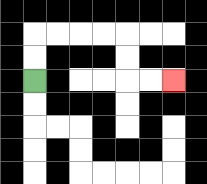{'start': '[1, 3]', 'end': '[7, 3]', 'path_directions': 'U,U,R,R,R,R,D,D,R,R', 'path_coordinates': '[[1, 3], [1, 2], [1, 1], [2, 1], [3, 1], [4, 1], [5, 1], [5, 2], [5, 3], [6, 3], [7, 3]]'}